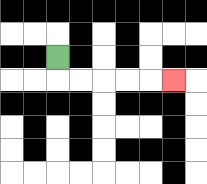{'start': '[2, 2]', 'end': '[7, 3]', 'path_directions': 'D,R,R,R,R,R', 'path_coordinates': '[[2, 2], [2, 3], [3, 3], [4, 3], [5, 3], [6, 3], [7, 3]]'}